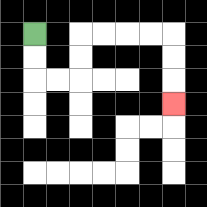{'start': '[1, 1]', 'end': '[7, 4]', 'path_directions': 'D,D,R,R,U,U,R,R,R,R,D,D,D', 'path_coordinates': '[[1, 1], [1, 2], [1, 3], [2, 3], [3, 3], [3, 2], [3, 1], [4, 1], [5, 1], [6, 1], [7, 1], [7, 2], [7, 3], [7, 4]]'}